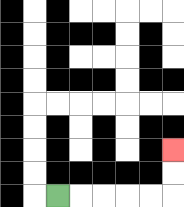{'start': '[2, 8]', 'end': '[7, 6]', 'path_directions': 'R,R,R,R,R,U,U', 'path_coordinates': '[[2, 8], [3, 8], [4, 8], [5, 8], [6, 8], [7, 8], [7, 7], [7, 6]]'}